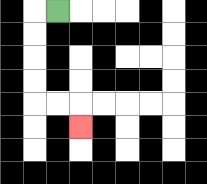{'start': '[2, 0]', 'end': '[3, 5]', 'path_directions': 'L,D,D,D,D,R,R,D', 'path_coordinates': '[[2, 0], [1, 0], [1, 1], [1, 2], [1, 3], [1, 4], [2, 4], [3, 4], [3, 5]]'}